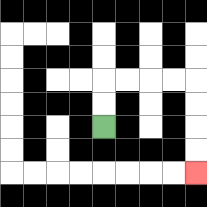{'start': '[4, 5]', 'end': '[8, 7]', 'path_directions': 'U,U,R,R,R,R,D,D,D,D', 'path_coordinates': '[[4, 5], [4, 4], [4, 3], [5, 3], [6, 3], [7, 3], [8, 3], [8, 4], [8, 5], [8, 6], [8, 7]]'}